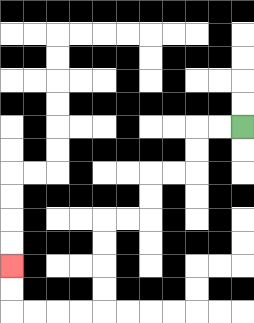{'start': '[10, 5]', 'end': '[0, 11]', 'path_directions': 'L,L,D,D,L,L,D,D,L,L,D,D,D,D,L,L,L,L,U,U', 'path_coordinates': '[[10, 5], [9, 5], [8, 5], [8, 6], [8, 7], [7, 7], [6, 7], [6, 8], [6, 9], [5, 9], [4, 9], [4, 10], [4, 11], [4, 12], [4, 13], [3, 13], [2, 13], [1, 13], [0, 13], [0, 12], [0, 11]]'}